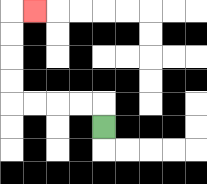{'start': '[4, 5]', 'end': '[1, 0]', 'path_directions': 'U,L,L,L,L,U,U,U,U,R', 'path_coordinates': '[[4, 5], [4, 4], [3, 4], [2, 4], [1, 4], [0, 4], [0, 3], [0, 2], [0, 1], [0, 0], [1, 0]]'}